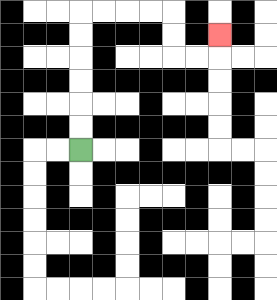{'start': '[3, 6]', 'end': '[9, 1]', 'path_directions': 'U,U,U,U,U,U,R,R,R,R,D,D,R,R,U', 'path_coordinates': '[[3, 6], [3, 5], [3, 4], [3, 3], [3, 2], [3, 1], [3, 0], [4, 0], [5, 0], [6, 0], [7, 0], [7, 1], [7, 2], [8, 2], [9, 2], [9, 1]]'}